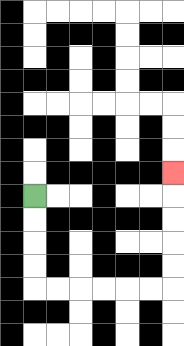{'start': '[1, 8]', 'end': '[7, 7]', 'path_directions': 'D,D,D,D,R,R,R,R,R,R,U,U,U,U,U', 'path_coordinates': '[[1, 8], [1, 9], [1, 10], [1, 11], [1, 12], [2, 12], [3, 12], [4, 12], [5, 12], [6, 12], [7, 12], [7, 11], [7, 10], [7, 9], [7, 8], [7, 7]]'}